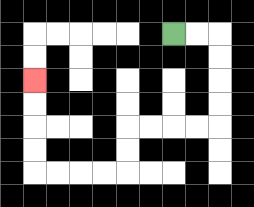{'start': '[7, 1]', 'end': '[1, 3]', 'path_directions': 'R,R,D,D,D,D,L,L,L,L,D,D,L,L,L,L,U,U,U,U', 'path_coordinates': '[[7, 1], [8, 1], [9, 1], [9, 2], [9, 3], [9, 4], [9, 5], [8, 5], [7, 5], [6, 5], [5, 5], [5, 6], [5, 7], [4, 7], [3, 7], [2, 7], [1, 7], [1, 6], [1, 5], [1, 4], [1, 3]]'}